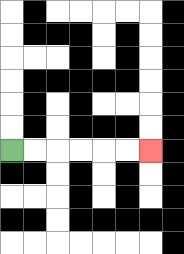{'start': '[0, 6]', 'end': '[6, 6]', 'path_directions': 'R,R,R,R,R,R', 'path_coordinates': '[[0, 6], [1, 6], [2, 6], [3, 6], [4, 6], [5, 6], [6, 6]]'}